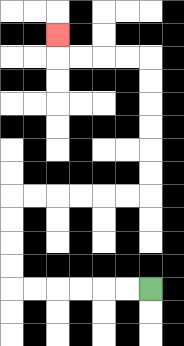{'start': '[6, 12]', 'end': '[2, 1]', 'path_directions': 'L,L,L,L,L,L,U,U,U,U,R,R,R,R,R,R,U,U,U,U,U,U,L,L,L,L,U', 'path_coordinates': '[[6, 12], [5, 12], [4, 12], [3, 12], [2, 12], [1, 12], [0, 12], [0, 11], [0, 10], [0, 9], [0, 8], [1, 8], [2, 8], [3, 8], [4, 8], [5, 8], [6, 8], [6, 7], [6, 6], [6, 5], [6, 4], [6, 3], [6, 2], [5, 2], [4, 2], [3, 2], [2, 2], [2, 1]]'}